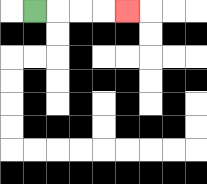{'start': '[1, 0]', 'end': '[5, 0]', 'path_directions': 'R,R,R,R', 'path_coordinates': '[[1, 0], [2, 0], [3, 0], [4, 0], [5, 0]]'}